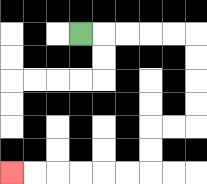{'start': '[3, 1]', 'end': '[0, 7]', 'path_directions': 'R,R,R,R,R,D,D,D,D,L,L,D,D,L,L,L,L,L,L', 'path_coordinates': '[[3, 1], [4, 1], [5, 1], [6, 1], [7, 1], [8, 1], [8, 2], [8, 3], [8, 4], [8, 5], [7, 5], [6, 5], [6, 6], [6, 7], [5, 7], [4, 7], [3, 7], [2, 7], [1, 7], [0, 7]]'}